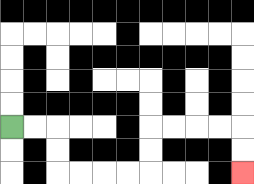{'start': '[0, 5]', 'end': '[10, 7]', 'path_directions': 'R,R,D,D,R,R,R,R,U,U,R,R,R,R,D,D', 'path_coordinates': '[[0, 5], [1, 5], [2, 5], [2, 6], [2, 7], [3, 7], [4, 7], [5, 7], [6, 7], [6, 6], [6, 5], [7, 5], [8, 5], [9, 5], [10, 5], [10, 6], [10, 7]]'}